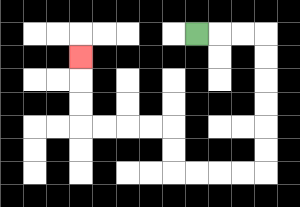{'start': '[8, 1]', 'end': '[3, 2]', 'path_directions': 'R,R,R,D,D,D,D,D,D,L,L,L,L,U,U,L,L,L,L,U,U,U', 'path_coordinates': '[[8, 1], [9, 1], [10, 1], [11, 1], [11, 2], [11, 3], [11, 4], [11, 5], [11, 6], [11, 7], [10, 7], [9, 7], [8, 7], [7, 7], [7, 6], [7, 5], [6, 5], [5, 5], [4, 5], [3, 5], [3, 4], [3, 3], [3, 2]]'}